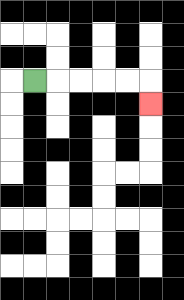{'start': '[1, 3]', 'end': '[6, 4]', 'path_directions': 'R,R,R,R,R,D', 'path_coordinates': '[[1, 3], [2, 3], [3, 3], [4, 3], [5, 3], [6, 3], [6, 4]]'}